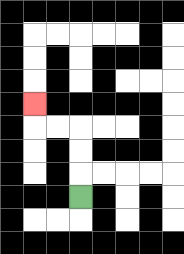{'start': '[3, 8]', 'end': '[1, 4]', 'path_directions': 'U,U,U,L,L,U', 'path_coordinates': '[[3, 8], [3, 7], [3, 6], [3, 5], [2, 5], [1, 5], [1, 4]]'}